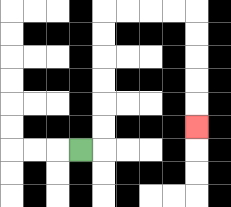{'start': '[3, 6]', 'end': '[8, 5]', 'path_directions': 'R,U,U,U,U,U,U,R,R,R,R,D,D,D,D,D', 'path_coordinates': '[[3, 6], [4, 6], [4, 5], [4, 4], [4, 3], [4, 2], [4, 1], [4, 0], [5, 0], [6, 0], [7, 0], [8, 0], [8, 1], [8, 2], [8, 3], [8, 4], [8, 5]]'}